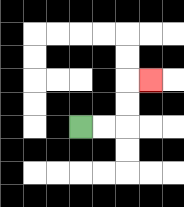{'start': '[3, 5]', 'end': '[6, 3]', 'path_directions': 'R,R,U,U,R', 'path_coordinates': '[[3, 5], [4, 5], [5, 5], [5, 4], [5, 3], [6, 3]]'}